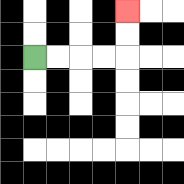{'start': '[1, 2]', 'end': '[5, 0]', 'path_directions': 'R,R,R,R,U,U', 'path_coordinates': '[[1, 2], [2, 2], [3, 2], [4, 2], [5, 2], [5, 1], [5, 0]]'}